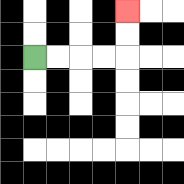{'start': '[1, 2]', 'end': '[5, 0]', 'path_directions': 'R,R,R,R,U,U', 'path_coordinates': '[[1, 2], [2, 2], [3, 2], [4, 2], [5, 2], [5, 1], [5, 0]]'}